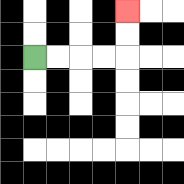{'start': '[1, 2]', 'end': '[5, 0]', 'path_directions': 'R,R,R,R,U,U', 'path_coordinates': '[[1, 2], [2, 2], [3, 2], [4, 2], [5, 2], [5, 1], [5, 0]]'}